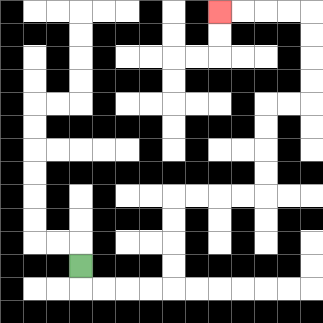{'start': '[3, 11]', 'end': '[9, 0]', 'path_directions': 'D,R,R,R,R,U,U,U,U,R,R,R,R,U,U,U,U,R,R,U,U,U,U,L,L,L,L', 'path_coordinates': '[[3, 11], [3, 12], [4, 12], [5, 12], [6, 12], [7, 12], [7, 11], [7, 10], [7, 9], [7, 8], [8, 8], [9, 8], [10, 8], [11, 8], [11, 7], [11, 6], [11, 5], [11, 4], [12, 4], [13, 4], [13, 3], [13, 2], [13, 1], [13, 0], [12, 0], [11, 0], [10, 0], [9, 0]]'}